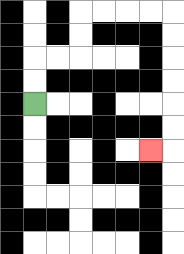{'start': '[1, 4]', 'end': '[6, 6]', 'path_directions': 'U,U,R,R,U,U,R,R,R,R,D,D,D,D,D,D,L', 'path_coordinates': '[[1, 4], [1, 3], [1, 2], [2, 2], [3, 2], [3, 1], [3, 0], [4, 0], [5, 0], [6, 0], [7, 0], [7, 1], [7, 2], [7, 3], [7, 4], [7, 5], [7, 6], [6, 6]]'}